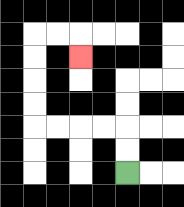{'start': '[5, 7]', 'end': '[3, 2]', 'path_directions': 'U,U,L,L,L,L,U,U,U,U,R,R,D', 'path_coordinates': '[[5, 7], [5, 6], [5, 5], [4, 5], [3, 5], [2, 5], [1, 5], [1, 4], [1, 3], [1, 2], [1, 1], [2, 1], [3, 1], [3, 2]]'}